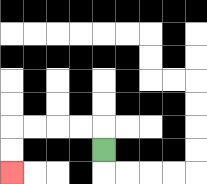{'start': '[4, 6]', 'end': '[0, 7]', 'path_directions': 'U,L,L,L,L,D,D', 'path_coordinates': '[[4, 6], [4, 5], [3, 5], [2, 5], [1, 5], [0, 5], [0, 6], [0, 7]]'}